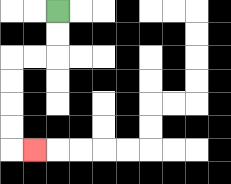{'start': '[2, 0]', 'end': '[1, 6]', 'path_directions': 'D,D,L,L,D,D,D,D,R', 'path_coordinates': '[[2, 0], [2, 1], [2, 2], [1, 2], [0, 2], [0, 3], [0, 4], [0, 5], [0, 6], [1, 6]]'}